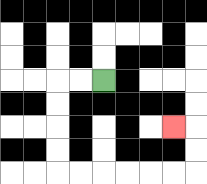{'start': '[4, 3]', 'end': '[7, 5]', 'path_directions': 'L,L,D,D,D,D,R,R,R,R,R,R,U,U,L', 'path_coordinates': '[[4, 3], [3, 3], [2, 3], [2, 4], [2, 5], [2, 6], [2, 7], [3, 7], [4, 7], [5, 7], [6, 7], [7, 7], [8, 7], [8, 6], [8, 5], [7, 5]]'}